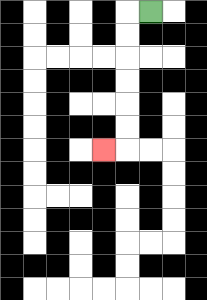{'start': '[6, 0]', 'end': '[4, 6]', 'path_directions': 'L,D,D,D,D,D,D,L', 'path_coordinates': '[[6, 0], [5, 0], [5, 1], [5, 2], [5, 3], [5, 4], [5, 5], [5, 6], [4, 6]]'}